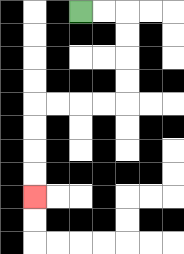{'start': '[3, 0]', 'end': '[1, 8]', 'path_directions': 'R,R,D,D,D,D,L,L,L,L,D,D,D,D', 'path_coordinates': '[[3, 0], [4, 0], [5, 0], [5, 1], [5, 2], [5, 3], [5, 4], [4, 4], [3, 4], [2, 4], [1, 4], [1, 5], [1, 6], [1, 7], [1, 8]]'}